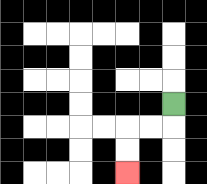{'start': '[7, 4]', 'end': '[5, 7]', 'path_directions': 'D,L,L,D,D', 'path_coordinates': '[[7, 4], [7, 5], [6, 5], [5, 5], [5, 6], [5, 7]]'}